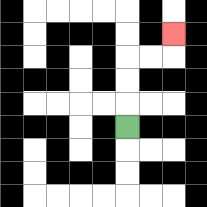{'start': '[5, 5]', 'end': '[7, 1]', 'path_directions': 'U,U,U,R,R,U', 'path_coordinates': '[[5, 5], [5, 4], [5, 3], [5, 2], [6, 2], [7, 2], [7, 1]]'}